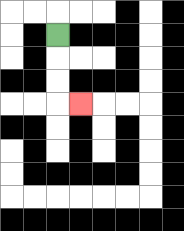{'start': '[2, 1]', 'end': '[3, 4]', 'path_directions': 'D,D,D,R', 'path_coordinates': '[[2, 1], [2, 2], [2, 3], [2, 4], [3, 4]]'}